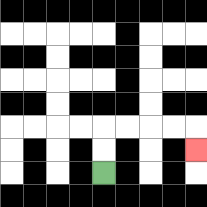{'start': '[4, 7]', 'end': '[8, 6]', 'path_directions': 'U,U,R,R,R,R,D', 'path_coordinates': '[[4, 7], [4, 6], [4, 5], [5, 5], [6, 5], [7, 5], [8, 5], [8, 6]]'}